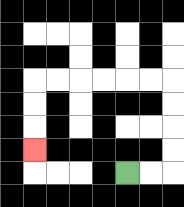{'start': '[5, 7]', 'end': '[1, 6]', 'path_directions': 'R,R,U,U,U,U,L,L,L,L,L,L,D,D,D', 'path_coordinates': '[[5, 7], [6, 7], [7, 7], [7, 6], [7, 5], [7, 4], [7, 3], [6, 3], [5, 3], [4, 3], [3, 3], [2, 3], [1, 3], [1, 4], [1, 5], [1, 6]]'}